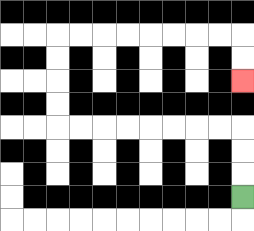{'start': '[10, 8]', 'end': '[10, 3]', 'path_directions': 'U,U,U,L,L,L,L,L,L,L,L,U,U,U,U,R,R,R,R,R,R,R,R,D,D', 'path_coordinates': '[[10, 8], [10, 7], [10, 6], [10, 5], [9, 5], [8, 5], [7, 5], [6, 5], [5, 5], [4, 5], [3, 5], [2, 5], [2, 4], [2, 3], [2, 2], [2, 1], [3, 1], [4, 1], [5, 1], [6, 1], [7, 1], [8, 1], [9, 1], [10, 1], [10, 2], [10, 3]]'}